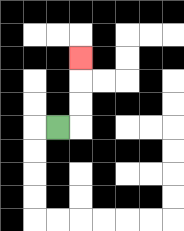{'start': '[2, 5]', 'end': '[3, 2]', 'path_directions': 'R,U,U,U', 'path_coordinates': '[[2, 5], [3, 5], [3, 4], [3, 3], [3, 2]]'}